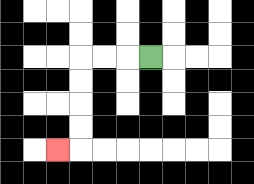{'start': '[6, 2]', 'end': '[2, 6]', 'path_directions': 'L,L,L,D,D,D,D,L', 'path_coordinates': '[[6, 2], [5, 2], [4, 2], [3, 2], [3, 3], [3, 4], [3, 5], [3, 6], [2, 6]]'}